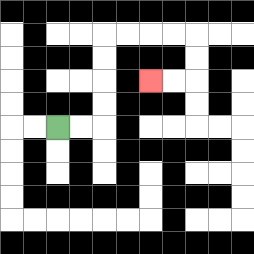{'start': '[2, 5]', 'end': '[6, 3]', 'path_directions': 'R,R,U,U,U,U,R,R,R,R,D,D,L,L', 'path_coordinates': '[[2, 5], [3, 5], [4, 5], [4, 4], [4, 3], [4, 2], [4, 1], [5, 1], [6, 1], [7, 1], [8, 1], [8, 2], [8, 3], [7, 3], [6, 3]]'}